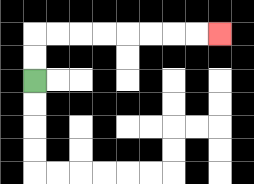{'start': '[1, 3]', 'end': '[9, 1]', 'path_directions': 'U,U,R,R,R,R,R,R,R,R', 'path_coordinates': '[[1, 3], [1, 2], [1, 1], [2, 1], [3, 1], [4, 1], [5, 1], [6, 1], [7, 1], [8, 1], [9, 1]]'}